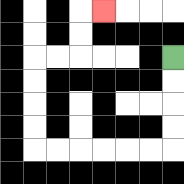{'start': '[7, 2]', 'end': '[4, 0]', 'path_directions': 'D,D,D,D,L,L,L,L,L,L,U,U,U,U,R,R,U,U,R', 'path_coordinates': '[[7, 2], [7, 3], [7, 4], [7, 5], [7, 6], [6, 6], [5, 6], [4, 6], [3, 6], [2, 6], [1, 6], [1, 5], [1, 4], [1, 3], [1, 2], [2, 2], [3, 2], [3, 1], [3, 0], [4, 0]]'}